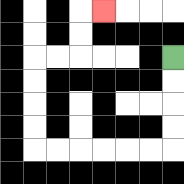{'start': '[7, 2]', 'end': '[4, 0]', 'path_directions': 'D,D,D,D,L,L,L,L,L,L,U,U,U,U,R,R,U,U,R', 'path_coordinates': '[[7, 2], [7, 3], [7, 4], [7, 5], [7, 6], [6, 6], [5, 6], [4, 6], [3, 6], [2, 6], [1, 6], [1, 5], [1, 4], [1, 3], [1, 2], [2, 2], [3, 2], [3, 1], [3, 0], [4, 0]]'}